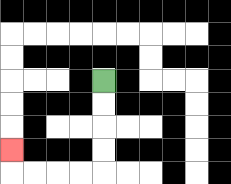{'start': '[4, 3]', 'end': '[0, 6]', 'path_directions': 'D,D,D,D,L,L,L,L,U', 'path_coordinates': '[[4, 3], [4, 4], [4, 5], [4, 6], [4, 7], [3, 7], [2, 7], [1, 7], [0, 7], [0, 6]]'}